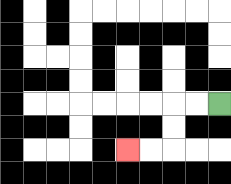{'start': '[9, 4]', 'end': '[5, 6]', 'path_directions': 'L,L,D,D,L,L', 'path_coordinates': '[[9, 4], [8, 4], [7, 4], [7, 5], [7, 6], [6, 6], [5, 6]]'}